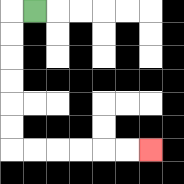{'start': '[1, 0]', 'end': '[6, 6]', 'path_directions': 'L,D,D,D,D,D,D,R,R,R,R,R,R', 'path_coordinates': '[[1, 0], [0, 0], [0, 1], [0, 2], [0, 3], [0, 4], [0, 5], [0, 6], [1, 6], [2, 6], [3, 6], [4, 6], [5, 6], [6, 6]]'}